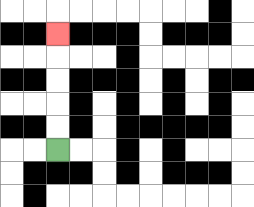{'start': '[2, 6]', 'end': '[2, 1]', 'path_directions': 'U,U,U,U,U', 'path_coordinates': '[[2, 6], [2, 5], [2, 4], [2, 3], [2, 2], [2, 1]]'}